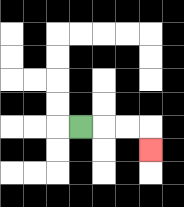{'start': '[3, 5]', 'end': '[6, 6]', 'path_directions': 'R,R,R,D', 'path_coordinates': '[[3, 5], [4, 5], [5, 5], [6, 5], [6, 6]]'}